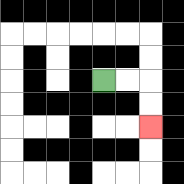{'start': '[4, 3]', 'end': '[6, 5]', 'path_directions': 'R,R,D,D', 'path_coordinates': '[[4, 3], [5, 3], [6, 3], [6, 4], [6, 5]]'}